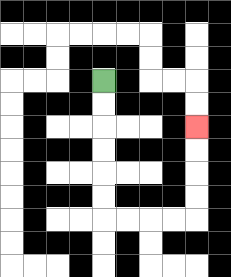{'start': '[4, 3]', 'end': '[8, 5]', 'path_directions': 'D,D,D,D,D,D,R,R,R,R,U,U,U,U', 'path_coordinates': '[[4, 3], [4, 4], [4, 5], [4, 6], [4, 7], [4, 8], [4, 9], [5, 9], [6, 9], [7, 9], [8, 9], [8, 8], [8, 7], [8, 6], [8, 5]]'}